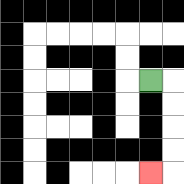{'start': '[6, 3]', 'end': '[6, 7]', 'path_directions': 'R,D,D,D,D,L', 'path_coordinates': '[[6, 3], [7, 3], [7, 4], [7, 5], [7, 6], [7, 7], [6, 7]]'}